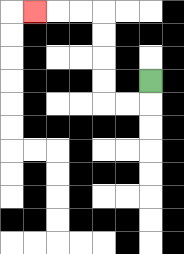{'start': '[6, 3]', 'end': '[1, 0]', 'path_directions': 'D,L,L,U,U,U,U,L,L,L', 'path_coordinates': '[[6, 3], [6, 4], [5, 4], [4, 4], [4, 3], [4, 2], [4, 1], [4, 0], [3, 0], [2, 0], [1, 0]]'}